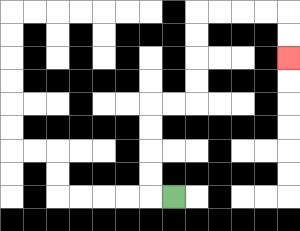{'start': '[7, 8]', 'end': '[12, 2]', 'path_directions': 'L,U,U,U,U,R,R,U,U,U,U,R,R,R,R,D,D', 'path_coordinates': '[[7, 8], [6, 8], [6, 7], [6, 6], [6, 5], [6, 4], [7, 4], [8, 4], [8, 3], [8, 2], [8, 1], [8, 0], [9, 0], [10, 0], [11, 0], [12, 0], [12, 1], [12, 2]]'}